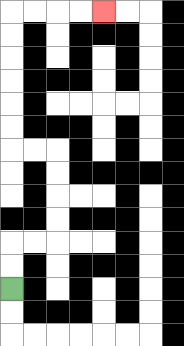{'start': '[0, 12]', 'end': '[4, 0]', 'path_directions': 'U,U,R,R,U,U,U,U,L,L,U,U,U,U,U,U,R,R,R,R', 'path_coordinates': '[[0, 12], [0, 11], [0, 10], [1, 10], [2, 10], [2, 9], [2, 8], [2, 7], [2, 6], [1, 6], [0, 6], [0, 5], [0, 4], [0, 3], [0, 2], [0, 1], [0, 0], [1, 0], [2, 0], [3, 0], [4, 0]]'}